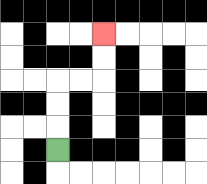{'start': '[2, 6]', 'end': '[4, 1]', 'path_directions': 'U,U,U,R,R,U,U', 'path_coordinates': '[[2, 6], [2, 5], [2, 4], [2, 3], [3, 3], [4, 3], [4, 2], [4, 1]]'}